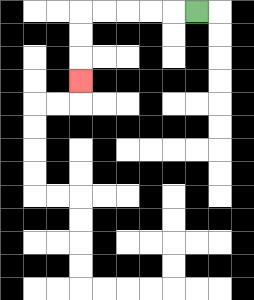{'start': '[8, 0]', 'end': '[3, 3]', 'path_directions': 'L,L,L,L,L,D,D,D', 'path_coordinates': '[[8, 0], [7, 0], [6, 0], [5, 0], [4, 0], [3, 0], [3, 1], [3, 2], [3, 3]]'}